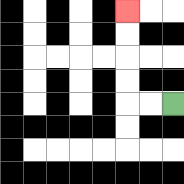{'start': '[7, 4]', 'end': '[5, 0]', 'path_directions': 'L,L,U,U,U,U', 'path_coordinates': '[[7, 4], [6, 4], [5, 4], [5, 3], [5, 2], [5, 1], [5, 0]]'}